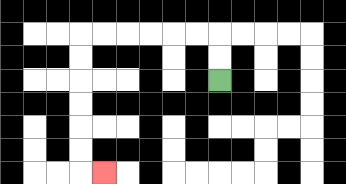{'start': '[9, 3]', 'end': '[4, 7]', 'path_directions': 'U,U,L,L,L,L,L,L,D,D,D,D,D,D,R', 'path_coordinates': '[[9, 3], [9, 2], [9, 1], [8, 1], [7, 1], [6, 1], [5, 1], [4, 1], [3, 1], [3, 2], [3, 3], [3, 4], [3, 5], [3, 6], [3, 7], [4, 7]]'}